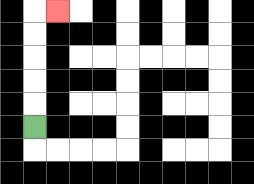{'start': '[1, 5]', 'end': '[2, 0]', 'path_directions': 'U,U,U,U,U,R', 'path_coordinates': '[[1, 5], [1, 4], [1, 3], [1, 2], [1, 1], [1, 0], [2, 0]]'}